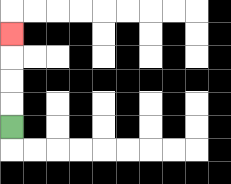{'start': '[0, 5]', 'end': '[0, 1]', 'path_directions': 'U,U,U,U', 'path_coordinates': '[[0, 5], [0, 4], [0, 3], [0, 2], [0, 1]]'}